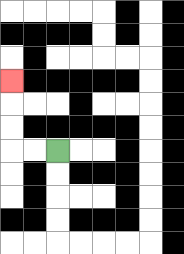{'start': '[2, 6]', 'end': '[0, 3]', 'path_directions': 'L,L,U,U,U', 'path_coordinates': '[[2, 6], [1, 6], [0, 6], [0, 5], [0, 4], [0, 3]]'}